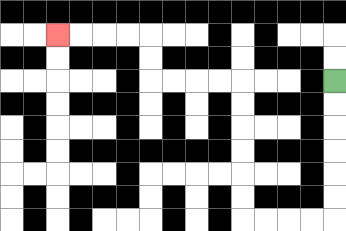{'start': '[14, 3]', 'end': '[2, 1]', 'path_directions': 'D,D,D,D,D,D,L,L,L,L,U,U,U,U,U,U,L,L,L,L,U,U,L,L,L,L', 'path_coordinates': '[[14, 3], [14, 4], [14, 5], [14, 6], [14, 7], [14, 8], [14, 9], [13, 9], [12, 9], [11, 9], [10, 9], [10, 8], [10, 7], [10, 6], [10, 5], [10, 4], [10, 3], [9, 3], [8, 3], [7, 3], [6, 3], [6, 2], [6, 1], [5, 1], [4, 1], [3, 1], [2, 1]]'}